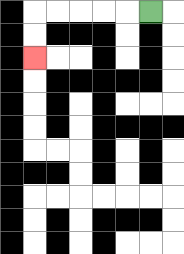{'start': '[6, 0]', 'end': '[1, 2]', 'path_directions': 'L,L,L,L,L,D,D', 'path_coordinates': '[[6, 0], [5, 0], [4, 0], [3, 0], [2, 0], [1, 0], [1, 1], [1, 2]]'}